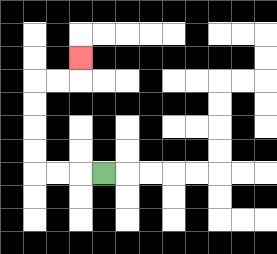{'start': '[4, 7]', 'end': '[3, 2]', 'path_directions': 'L,L,L,U,U,U,U,R,R,U', 'path_coordinates': '[[4, 7], [3, 7], [2, 7], [1, 7], [1, 6], [1, 5], [1, 4], [1, 3], [2, 3], [3, 3], [3, 2]]'}